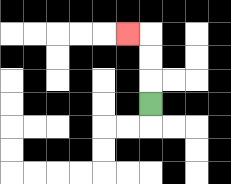{'start': '[6, 4]', 'end': '[5, 1]', 'path_directions': 'U,U,U,L', 'path_coordinates': '[[6, 4], [6, 3], [6, 2], [6, 1], [5, 1]]'}